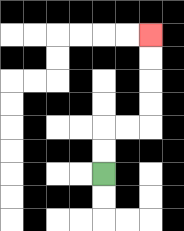{'start': '[4, 7]', 'end': '[6, 1]', 'path_directions': 'U,U,R,R,U,U,U,U', 'path_coordinates': '[[4, 7], [4, 6], [4, 5], [5, 5], [6, 5], [6, 4], [6, 3], [6, 2], [6, 1]]'}